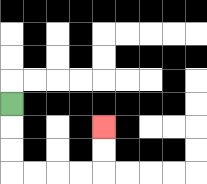{'start': '[0, 4]', 'end': '[4, 5]', 'path_directions': 'D,D,D,R,R,R,R,U,U', 'path_coordinates': '[[0, 4], [0, 5], [0, 6], [0, 7], [1, 7], [2, 7], [3, 7], [4, 7], [4, 6], [4, 5]]'}